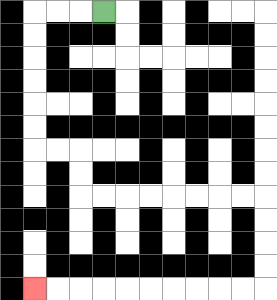{'start': '[4, 0]', 'end': '[1, 12]', 'path_directions': 'L,L,L,D,D,D,D,D,D,R,R,D,D,R,R,R,R,R,R,R,R,D,D,D,D,L,L,L,L,L,L,L,L,L,L', 'path_coordinates': '[[4, 0], [3, 0], [2, 0], [1, 0], [1, 1], [1, 2], [1, 3], [1, 4], [1, 5], [1, 6], [2, 6], [3, 6], [3, 7], [3, 8], [4, 8], [5, 8], [6, 8], [7, 8], [8, 8], [9, 8], [10, 8], [11, 8], [11, 9], [11, 10], [11, 11], [11, 12], [10, 12], [9, 12], [8, 12], [7, 12], [6, 12], [5, 12], [4, 12], [3, 12], [2, 12], [1, 12]]'}